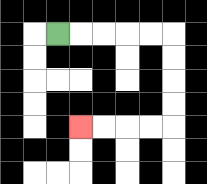{'start': '[2, 1]', 'end': '[3, 5]', 'path_directions': 'R,R,R,R,R,D,D,D,D,L,L,L,L', 'path_coordinates': '[[2, 1], [3, 1], [4, 1], [5, 1], [6, 1], [7, 1], [7, 2], [7, 3], [7, 4], [7, 5], [6, 5], [5, 5], [4, 5], [3, 5]]'}